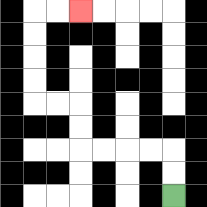{'start': '[7, 8]', 'end': '[3, 0]', 'path_directions': 'U,U,L,L,L,L,U,U,L,L,U,U,U,U,R,R', 'path_coordinates': '[[7, 8], [7, 7], [7, 6], [6, 6], [5, 6], [4, 6], [3, 6], [3, 5], [3, 4], [2, 4], [1, 4], [1, 3], [1, 2], [1, 1], [1, 0], [2, 0], [3, 0]]'}